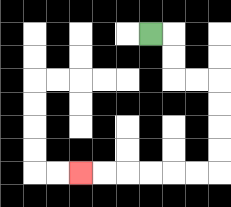{'start': '[6, 1]', 'end': '[3, 7]', 'path_directions': 'R,D,D,R,R,D,D,D,D,L,L,L,L,L,L', 'path_coordinates': '[[6, 1], [7, 1], [7, 2], [7, 3], [8, 3], [9, 3], [9, 4], [9, 5], [9, 6], [9, 7], [8, 7], [7, 7], [6, 7], [5, 7], [4, 7], [3, 7]]'}